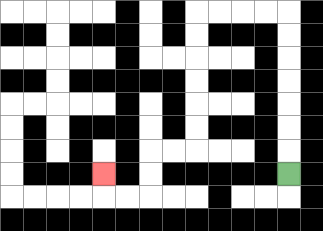{'start': '[12, 7]', 'end': '[4, 7]', 'path_directions': 'U,U,U,U,U,U,U,L,L,L,L,D,D,D,D,D,D,L,L,D,D,L,L,U', 'path_coordinates': '[[12, 7], [12, 6], [12, 5], [12, 4], [12, 3], [12, 2], [12, 1], [12, 0], [11, 0], [10, 0], [9, 0], [8, 0], [8, 1], [8, 2], [8, 3], [8, 4], [8, 5], [8, 6], [7, 6], [6, 6], [6, 7], [6, 8], [5, 8], [4, 8], [4, 7]]'}